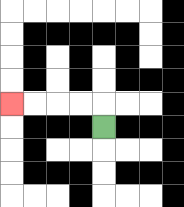{'start': '[4, 5]', 'end': '[0, 4]', 'path_directions': 'U,L,L,L,L', 'path_coordinates': '[[4, 5], [4, 4], [3, 4], [2, 4], [1, 4], [0, 4]]'}